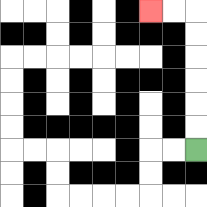{'start': '[8, 6]', 'end': '[6, 0]', 'path_directions': 'U,U,U,U,U,U,L,L', 'path_coordinates': '[[8, 6], [8, 5], [8, 4], [8, 3], [8, 2], [8, 1], [8, 0], [7, 0], [6, 0]]'}